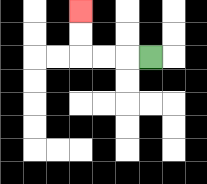{'start': '[6, 2]', 'end': '[3, 0]', 'path_directions': 'L,L,L,U,U', 'path_coordinates': '[[6, 2], [5, 2], [4, 2], [3, 2], [3, 1], [3, 0]]'}